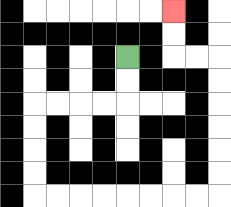{'start': '[5, 2]', 'end': '[7, 0]', 'path_directions': 'D,D,L,L,L,L,D,D,D,D,R,R,R,R,R,R,R,R,U,U,U,U,U,U,L,L,U,U', 'path_coordinates': '[[5, 2], [5, 3], [5, 4], [4, 4], [3, 4], [2, 4], [1, 4], [1, 5], [1, 6], [1, 7], [1, 8], [2, 8], [3, 8], [4, 8], [5, 8], [6, 8], [7, 8], [8, 8], [9, 8], [9, 7], [9, 6], [9, 5], [9, 4], [9, 3], [9, 2], [8, 2], [7, 2], [7, 1], [7, 0]]'}